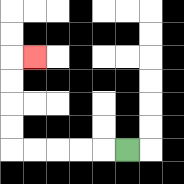{'start': '[5, 6]', 'end': '[1, 2]', 'path_directions': 'L,L,L,L,L,U,U,U,U,R', 'path_coordinates': '[[5, 6], [4, 6], [3, 6], [2, 6], [1, 6], [0, 6], [0, 5], [0, 4], [0, 3], [0, 2], [1, 2]]'}